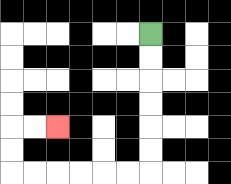{'start': '[6, 1]', 'end': '[2, 5]', 'path_directions': 'D,D,D,D,D,D,L,L,L,L,L,L,U,U,R,R', 'path_coordinates': '[[6, 1], [6, 2], [6, 3], [6, 4], [6, 5], [6, 6], [6, 7], [5, 7], [4, 7], [3, 7], [2, 7], [1, 7], [0, 7], [0, 6], [0, 5], [1, 5], [2, 5]]'}